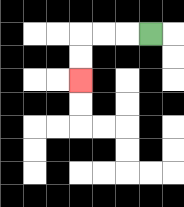{'start': '[6, 1]', 'end': '[3, 3]', 'path_directions': 'L,L,L,D,D', 'path_coordinates': '[[6, 1], [5, 1], [4, 1], [3, 1], [3, 2], [3, 3]]'}